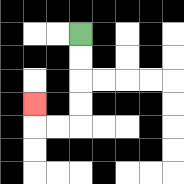{'start': '[3, 1]', 'end': '[1, 4]', 'path_directions': 'D,D,D,D,L,L,U', 'path_coordinates': '[[3, 1], [3, 2], [3, 3], [3, 4], [3, 5], [2, 5], [1, 5], [1, 4]]'}